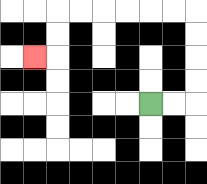{'start': '[6, 4]', 'end': '[1, 2]', 'path_directions': 'R,R,U,U,U,U,L,L,L,L,L,L,D,D,L', 'path_coordinates': '[[6, 4], [7, 4], [8, 4], [8, 3], [8, 2], [8, 1], [8, 0], [7, 0], [6, 0], [5, 0], [4, 0], [3, 0], [2, 0], [2, 1], [2, 2], [1, 2]]'}